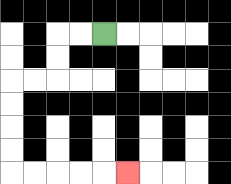{'start': '[4, 1]', 'end': '[5, 7]', 'path_directions': 'L,L,D,D,L,L,D,D,D,D,R,R,R,R,R', 'path_coordinates': '[[4, 1], [3, 1], [2, 1], [2, 2], [2, 3], [1, 3], [0, 3], [0, 4], [0, 5], [0, 6], [0, 7], [1, 7], [2, 7], [3, 7], [4, 7], [5, 7]]'}